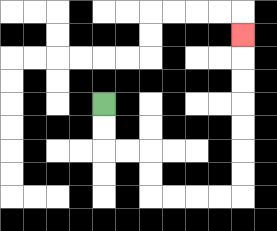{'start': '[4, 4]', 'end': '[10, 1]', 'path_directions': 'D,D,R,R,D,D,R,R,R,R,U,U,U,U,U,U,U', 'path_coordinates': '[[4, 4], [4, 5], [4, 6], [5, 6], [6, 6], [6, 7], [6, 8], [7, 8], [8, 8], [9, 8], [10, 8], [10, 7], [10, 6], [10, 5], [10, 4], [10, 3], [10, 2], [10, 1]]'}